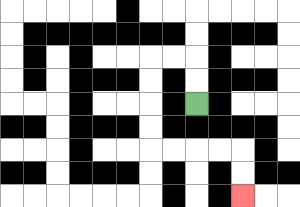{'start': '[8, 4]', 'end': '[10, 8]', 'path_directions': 'U,U,L,L,D,D,D,D,R,R,R,R,D,D', 'path_coordinates': '[[8, 4], [8, 3], [8, 2], [7, 2], [6, 2], [6, 3], [6, 4], [6, 5], [6, 6], [7, 6], [8, 6], [9, 6], [10, 6], [10, 7], [10, 8]]'}